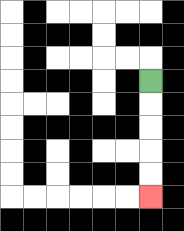{'start': '[6, 3]', 'end': '[6, 8]', 'path_directions': 'D,D,D,D,D', 'path_coordinates': '[[6, 3], [6, 4], [6, 5], [6, 6], [6, 7], [6, 8]]'}